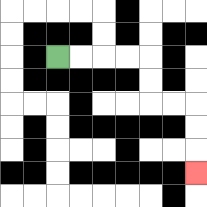{'start': '[2, 2]', 'end': '[8, 7]', 'path_directions': 'R,R,R,R,D,D,R,R,D,D,D', 'path_coordinates': '[[2, 2], [3, 2], [4, 2], [5, 2], [6, 2], [6, 3], [6, 4], [7, 4], [8, 4], [8, 5], [8, 6], [8, 7]]'}